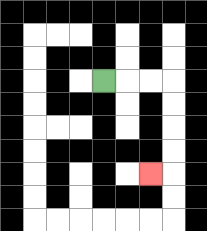{'start': '[4, 3]', 'end': '[6, 7]', 'path_directions': 'R,R,R,D,D,D,D,L', 'path_coordinates': '[[4, 3], [5, 3], [6, 3], [7, 3], [7, 4], [7, 5], [7, 6], [7, 7], [6, 7]]'}